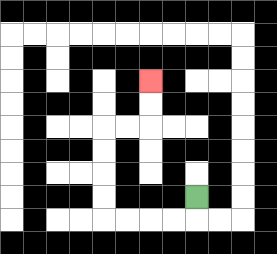{'start': '[8, 8]', 'end': '[6, 3]', 'path_directions': 'D,L,L,L,L,U,U,U,U,R,R,U,U', 'path_coordinates': '[[8, 8], [8, 9], [7, 9], [6, 9], [5, 9], [4, 9], [4, 8], [4, 7], [4, 6], [4, 5], [5, 5], [6, 5], [6, 4], [6, 3]]'}